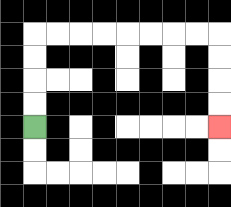{'start': '[1, 5]', 'end': '[9, 5]', 'path_directions': 'U,U,U,U,R,R,R,R,R,R,R,R,D,D,D,D', 'path_coordinates': '[[1, 5], [1, 4], [1, 3], [1, 2], [1, 1], [2, 1], [3, 1], [4, 1], [5, 1], [6, 1], [7, 1], [8, 1], [9, 1], [9, 2], [9, 3], [9, 4], [9, 5]]'}